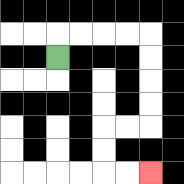{'start': '[2, 2]', 'end': '[6, 7]', 'path_directions': 'U,R,R,R,R,D,D,D,D,L,L,D,D,R,R', 'path_coordinates': '[[2, 2], [2, 1], [3, 1], [4, 1], [5, 1], [6, 1], [6, 2], [6, 3], [6, 4], [6, 5], [5, 5], [4, 5], [4, 6], [4, 7], [5, 7], [6, 7]]'}